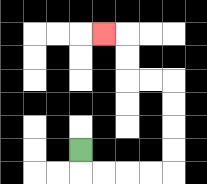{'start': '[3, 6]', 'end': '[4, 1]', 'path_directions': 'D,R,R,R,R,U,U,U,U,L,L,U,U,L', 'path_coordinates': '[[3, 6], [3, 7], [4, 7], [5, 7], [6, 7], [7, 7], [7, 6], [7, 5], [7, 4], [7, 3], [6, 3], [5, 3], [5, 2], [5, 1], [4, 1]]'}